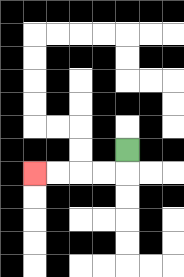{'start': '[5, 6]', 'end': '[1, 7]', 'path_directions': 'D,L,L,L,L', 'path_coordinates': '[[5, 6], [5, 7], [4, 7], [3, 7], [2, 7], [1, 7]]'}